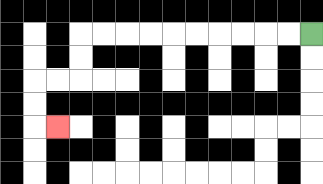{'start': '[13, 1]', 'end': '[2, 5]', 'path_directions': 'L,L,L,L,L,L,L,L,L,L,D,D,L,L,D,D,R', 'path_coordinates': '[[13, 1], [12, 1], [11, 1], [10, 1], [9, 1], [8, 1], [7, 1], [6, 1], [5, 1], [4, 1], [3, 1], [3, 2], [3, 3], [2, 3], [1, 3], [1, 4], [1, 5], [2, 5]]'}